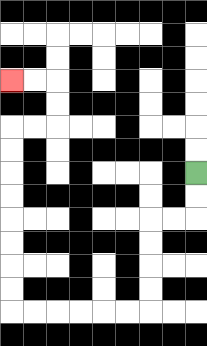{'start': '[8, 7]', 'end': '[0, 3]', 'path_directions': 'D,D,L,L,D,D,D,D,L,L,L,L,L,L,U,U,U,U,U,U,U,U,R,R,U,U,L,L', 'path_coordinates': '[[8, 7], [8, 8], [8, 9], [7, 9], [6, 9], [6, 10], [6, 11], [6, 12], [6, 13], [5, 13], [4, 13], [3, 13], [2, 13], [1, 13], [0, 13], [0, 12], [0, 11], [0, 10], [0, 9], [0, 8], [0, 7], [0, 6], [0, 5], [1, 5], [2, 5], [2, 4], [2, 3], [1, 3], [0, 3]]'}